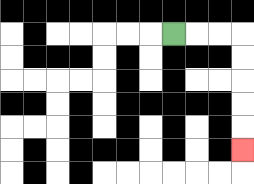{'start': '[7, 1]', 'end': '[10, 6]', 'path_directions': 'R,R,R,D,D,D,D,D', 'path_coordinates': '[[7, 1], [8, 1], [9, 1], [10, 1], [10, 2], [10, 3], [10, 4], [10, 5], [10, 6]]'}